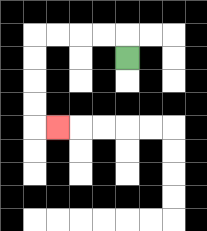{'start': '[5, 2]', 'end': '[2, 5]', 'path_directions': 'U,L,L,L,L,D,D,D,D,R', 'path_coordinates': '[[5, 2], [5, 1], [4, 1], [3, 1], [2, 1], [1, 1], [1, 2], [1, 3], [1, 4], [1, 5], [2, 5]]'}